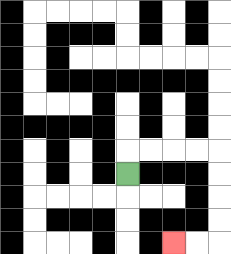{'start': '[5, 7]', 'end': '[7, 10]', 'path_directions': 'U,R,R,R,R,D,D,D,D,L,L', 'path_coordinates': '[[5, 7], [5, 6], [6, 6], [7, 6], [8, 6], [9, 6], [9, 7], [9, 8], [9, 9], [9, 10], [8, 10], [7, 10]]'}